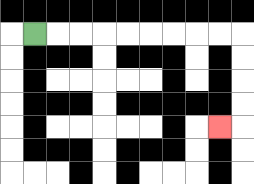{'start': '[1, 1]', 'end': '[9, 5]', 'path_directions': 'R,R,R,R,R,R,R,R,R,D,D,D,D,L', 'path_coordinates': '[[1, 1], [2, 1], [3, 1], [4, 1], [5, 1], [6, 1], [7, 1], [8, 1], [9, 1], [10, 1], [10, 2], [10, 3], [10, 4], [10, 5], [9, 5]]'}